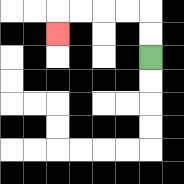{'start': '[6, 2]', 'end': '[2, 1]', 'path_directions': 'U,U,L,L,L,L,D', 'path_coordinates': '[[6, 2], [6, 1], [6, 0], [5, 0], [4, 0], [3, 0], [2, 0], [2, 1]]'}